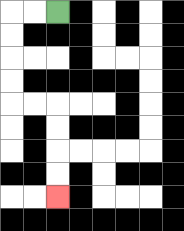{'start': '[2, 0]', 'end': '[2, 8]', 'path_directions': 'L,L,D,D,D,D,R,R,D,D,D,D', 'path_coordinates': '[[2, 0], [1, 0], [0, 0], [0, 1], [0, 2], [0, 3], [0, 4], [1, 4], [2, 4], [2, 5], [2, 6], [2, 7], [2, 8]]'}